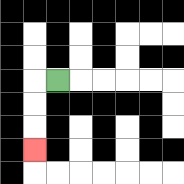{'start': '[2, 3]', 'end': '[1, 6]', 'path_directions': 'L,D,D,D', 'path_coordinates': '[[2, 3], [1, 3], [1, 4], [1, 5], [1, 6]]'}